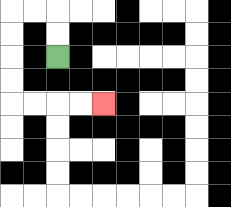{'start': '[2, 2]', 'end': '[4, 4]', 'path_directions': 'U,U,L,L,D,D,D,D,R,R,R,R', 'path_coordinates': '[[2, 2], [2, 1], [2, 0], [1, 0], [0, 0], [0, 1], [0, 2], [0, 3], [0, 4], [1, 4], [2, 4], [3, 4], [4, 4]]'}